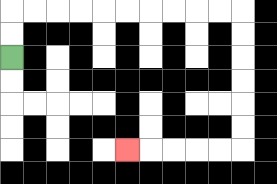{'start': '[0, 2]', 'end': '[5, 6]', 'path_directions': 'U,U,R,R,R,R,R,R,R,R,R,R,D,D,D,D,D,D,L,L,L,L,L', 'path_coordinates': '[[0, 2], [0, 1], [0, 0], [1, 0], [2, 0], [3, 0], [4, 0], [5, 0], [6, 0], [7, 0], [8, 0], [9, 0], [10, 0], [10, 1], [10, 2], [10, 3], [10, 4], [10, 5], [10, 6], [9, 6], [8, 6], [7, 6], [6, 6], [5, 6]]'}